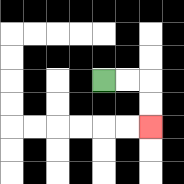{'start': '[4, 3]', 'end': '[6, 5]', 'path_directions': 'R,R,D,D', 'path_coordinates': '[[4, 3], [5, 3], [6, 3], [6, 4], [6, 5]]'}